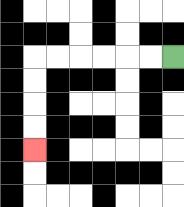{'start': '[7, 2]', 'end': '[1, 6]', 'path_directions': 'L,L,L,L,L,L,D,D,D,D', 'path_coordinates': '[[7, 2], [6, 2], [5, 2], [4, 2], [3, 2], [2, 2], [1, 2], [1, 3], [1, 4], [1, 5], [1, 6]]'}